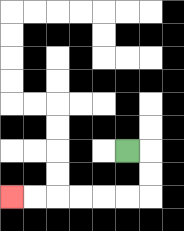{'start': '[5, 6]', 'end': '[0, 8]', 'path_directions': 'R,D,D,L,L,L,L,L,L', 'path_coordinates': '[[5, 6], [6, 6], [6, 7], [6, 8], [5, 8], [4, 8], [3, 8], [2, 8], [1, 8], [0, 8]]'}